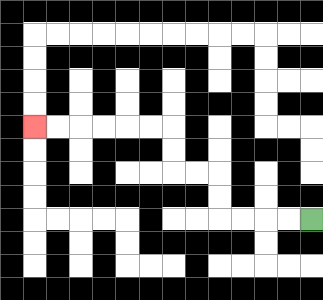{'start': '[13, 9]', 'end': '[1, 5]', 'path_directions': 'L,L,L,L,U,U,L,L,U,U,L,L,L,L,L,L', 'path_coordinates': '[[13, 9], [12, 9], [11, 9], [10, 9], [9, 9], [9, 8], [9, 7], [8, 7], [7, 7], [7, 6], [7, 5], [6, 5], [5, 5], [4, 5], [3, 5], [2, 5], [1, 5]]'}